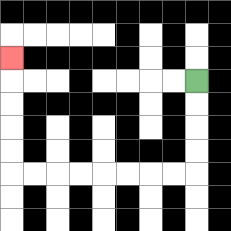{'start': '[8, 3]', 'end': '[0, 2]', 'path_directions': 'D,D,D,D,L,L,L,L,L,L,L,L,U,U,U,U,U', 'path_coordinates': '[[8, 3], [8, 4], [8, 5], [8, 6], [8, 7], [7, 7], [6, 7], [5, 7], [4, 7], [3, 7], [2, 7], [1, 7], [0, 7], [0, 6], [0, 5], [0, 4], [0, 3], [0, 2]]'}